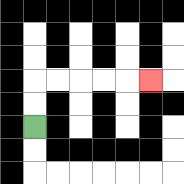{'start': '[1, 5]', 'end': '[6, 3]', 'path_directions': 'U,U,R,R,R,R,R', 'path_coordinates': '[[1, 5], [1, 4], [1, 3], [2, 3], [3, 3], [4, 3], [5, 3], [6, 3]]'}